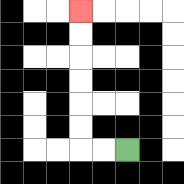{'start': '[5, 6]', 'end': '[3, 0]', 'path_directions': 'L,L,U,U,U,U,U,U', 'path_coordinates': '[[5, 6], [4, 6], [3, 6], [3, 5], [3, 4], [3, 3], [3, 2], [3, 1], [3, 0]]'}